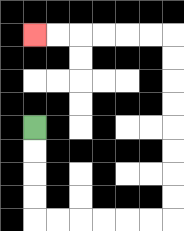{'start': '[1, 5]', 'end': '[1, 1]', 'path_directions': 'D,D,D,D,R,R,R,R,R,R,U,U,U,U,U,U,U,U,L,L,L,L,L,L', 'path_coordinates': '[[1, 5], [1, 6], [1, 7], [1, 8], [1, 9], [2, 9], [3, 9], [4, 9], [5, 9], [6, 9], [7, 9], [7, 8], [7, 7], [7, 6], [7, 5], [7, 4], [7, 3], [7, 2], [7, 1], [6, 1], [5, 1], [4, 1], [3, 1], [2, 1], [1, 1]]'}